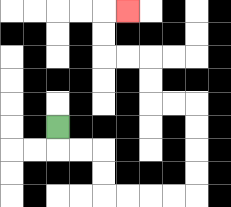{'start': '[2, 5]', 'end': '[5, 0]', 'path_directions': 'D,R,R,D,D,R,R,R,R,U,U,U,U,L,L,U,U,L,L,U,U,R', 'path_coordinates': '[[2, 5], [2, 6], [3, 6], [4, 6], [4, 7], [4, 8], [5, 8], [6, 8], [7, 8], [8, 8], [8, 7], [8, 6], [8, 5], [8, 4], [7, 4], [6, 4], [6, 3], [6, 2], [5, 2], [4, 2], [4, 1], [4, 0], [5, 0]]'}